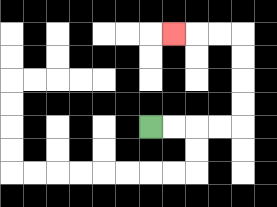{'start': '[6, 5]', 'end': '[7, 1]', 'path_directions': 'R,R,R,R,U,U,U,U,L,L,L', 'path_coordinates': '[[6, 5], [7, 5], [8, 5], [9, 5], [10, 5], [10, 4], [10, 3], [10, 2], [10, 1], [9, 1], [8, 1], [7, 1]]'}